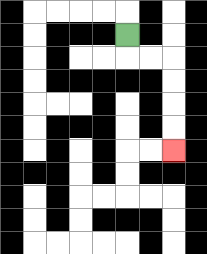{'start': '[5, 1]', 'end': '[7, 6]', 'path_directions': 'D,R,R,D,D,D,D', 'path_coordinates': '[[5, 1], [5, 2], [6, 2], [7, 2], [7, 3], [7, 4], [7, 5], [7, 6]]'}